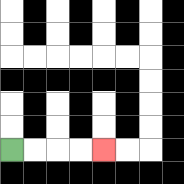{'start': '[0, 6]', 'end': '[4, 6]', 'path_directions': 'R,R,R,R', 'path_coordinates': '[[0, 6], [1, 6], [2, 6], [3, 6], [4, 6]]'}